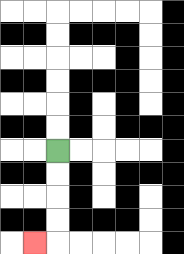{'start': '[2, 6]', 'end': '[1, 10]', 'path_directions': 'D,D,D,D,L', 'path_coordinates': '[[2, 6], [2, 7], [2, 8], [2, 9], [2, 10], [1, 10]]'}